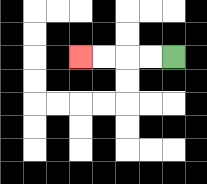{'start': '[7, 2]', 'end': '[3, 2]', 'path_directions': 'L,L,L,L', 'path_coordinates': '[[7, 2], [6, 2], [5, 2], [4, 2], [3, 2]]'}